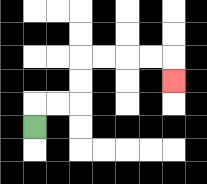{'start': '[1, 5]', 'end': '[7, 3]', 'path_directions': 'U,R,R,U,U,R,R,R,R,D', 'path_coordinates': '[[1, 5], [1, 4], [2, 4], [3, 4], [3, 3], [3, 2], [4, 2], [5, 2], [6, 2], [7, 2], [7, 3]]'}